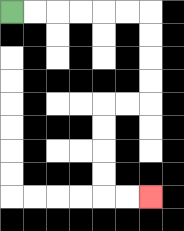{'start': '[0, 0]', 'end': '[6, 8]', 'path_directions': 'R,R,R,R,R,R,D,D,D,D,L,L,D,D,D,D,R,R', 'path_coordinates': '[[0, 0], [1, 0], [2, 0], [3, 0], [4, 0], [5, 0], [6, 0], [6, 1], [6, 2], [6, 3], [6, 4], [5, 4], [4, 4], [4, 5], [4, 6], [4, 7], [4, 8], [5, 8], [6, 8]]'}